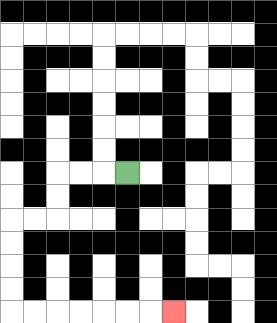{'start': '[5, 7]', 'end': '[7, 13]', 'path_directions': 'L,L,L,D,D,L,L,D,D,D,D,R,R,R,R,R,R,R', 'path_coordinates': '[[5, 7], [4, 7], [3, 7], [2, 7], [2, 8], [2, 9], [1, 9], [0, 9], [0, 10], [0, 11], [0, 12], [0, 13], [1, 13], [2, 13], [3, 13], [4, 13], [5, 13], [6, 13], [7, 13]]'}